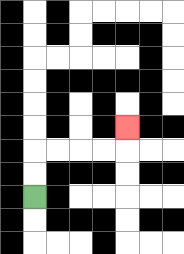{'start': '[1, 8]', 'end': '[5, 5]', 'path_directions': 'U,U,R,R,R,R,U', 'path_coordinates': '[[1, 8], [1, 7], [1, 6], [2, 6], [3, 6], [4, 6], [5, 6], [5, 5]]'}